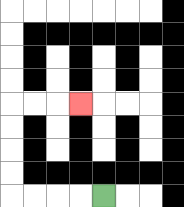{'start': '[4, 8]', 'end': '[3, 4]', 'path_directions': 'L,L,L,L,U,U,U,U,R,R,R', 'path_coordinates': '[[4, 8], [3, 8], [2, 8], [1, 8], [0, 8], [0, 7], [0, 6], [0, 5], [0, 4], [1, 4], [2, 4], [3, 4]]'}